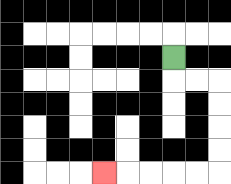{'start': '[7, 2]', 'end': '[4, 7]', 'path_directions': 'D,R,R,D,D,D,D,L,L,L,L,L', 'path_coordinates': '[[7, 2], [7, 3], [8, 3], [9, 3], [9, 4], [9, 5], [9, 6], [9, 7], [8, 7], [7, 7], [6, 7], [5, 7], [4, 7]]'}